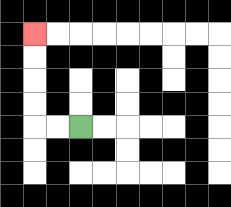{'start': '[3, 5]', 'end': '[1, 1]', 'path_directions': 'L,L,U,U,U,U', 'path_coordinates': '[[3, 5], [2, 5], [1, 5], [1, 4], [1, 3], [1, 2], [1, 1]]'}